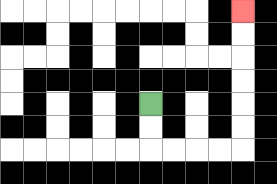{'start': '[6, 4]', 'end': '[10, 0]', 'path_directions': 'D,D,R,R,R,R,U,U,U,U,U,U', 'path_coordinates': '[[6, 4], [6, 5], [6, 6], [7, 6], [8, 6], [9, 6], [10, 6], [10, 5], [10, 4], [10, 3], [10, 2], [10, 1], [10, 0]]'}